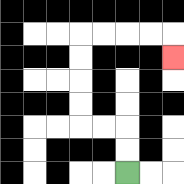{'start': '[5, 7]', 'end': '[7, 2]', 'path_directions': 'U,U,L,L,U,U,U,U,R,R,R,R,D', 'path_coordinates': '[[5, 7], [5, 6], [5, 5], [4, 5], [3, 5], [3, 4], [3, 3], [3, 2], [3, 1], [4, 1], [5, 1], [6, 1], [7, 1], [7, 2]]'}